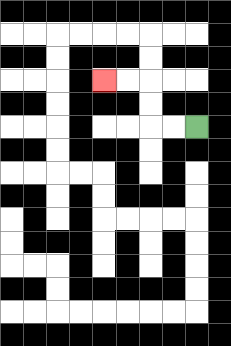{'start': '[8, 5]', 'end': '[4, 3]', 'path_directions': 'L,L,U,U,L,L', 'path_coordinates': '[[8, 5], [7, 5], [6, 5], [6, 4], [6, 3], [5, 3], [4, 3]]'}